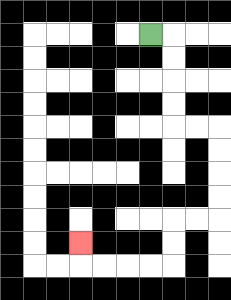{'start': '[6, 1]', 'end': '[3, 10]', 'path_directions': 'R,D,D,D,D,R,R,D,D,D,D,L,L,D,D,L,L,L,L,U', 'path_coordinates': '[[6, 1], [7, 1], [7, 2], [7, 3], [7, 4], [7, 5], [8, 5], [9, 5], [9, 6], [9, 7], [9, 8], [9, 9], [8, 9], [7, 9], [7, 10], [7, 11], [6, 11], [5, 11], [4, 11], [3, 11], [3, 10]]'}